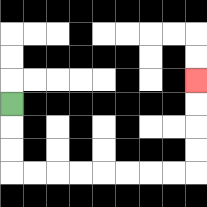{'start': '[0, 4]', 'end': '[8, 3]', 'path_directions': 'D,D,D,R,R,R,R,R,R,R,R,U,U,U,U', 'path_coordinates': '[[0, 4], [0, 5], [0, 6], [0, 7], [1, 7], [2, 7], [3, 7], [4, 7], [5, 7], [6, 7], [7, 7], [8, 7], [8, 6], [8, 5], [8, 4], [8, 3]]'}